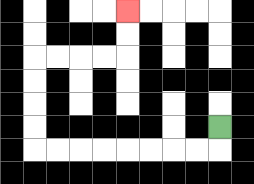{'start': '[9, 5]', 'end': '[5, 0]', 'path_directions': 'D,L,L,L,L,L,L,L,L,U,U,U,U,R,R,R,R,U,U', 'path_coordinates': '[[9, 5], [9, 6], [8, 6], [7, 6], [6, 6], [5, 6], [4, 6], [3, 6], [2, 6], [1, 6], [1, 5], [1, 4], [1, 3], [1, 2], [2, 2], [3, 2], [4, 2], [5, 2], [5, 1], [5, 0]]'}